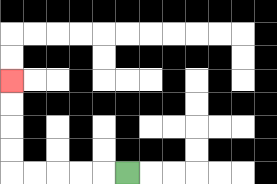{'start': '[5, 7]', 'end': '[0, 3]', 'path_directions': 'L,L,L,L,L,U,U,U,U', 'path_coordinates': '[[5, 7], [4, 7], [3, 7], [2, 7], [1, 7], [0, 7], [0, 6], [0, 5], [0, 4], [0, 3]]'}